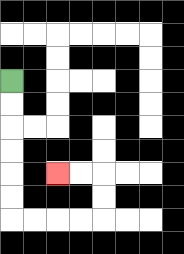{'start': '[0, 3]', 'end': '[2, 7]', 'path_directions': 'D,D,D,D,D,D,R,R,R,R,U,U,L,L', 'path_coordinates': '[[0, 3], [0, 4], [0, 5], [0, 6], [0, 7], [0, 8], [0, 9], [1, 9], [2, 9], [3, 9], [4, 9], [4, 8], [4, 7], [3, 7], [2, 7]]'}